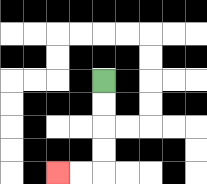{'start': '[4, 3]', 'end': '[2, 7]', 'path_directions': 'D,D,D,D,L,L', 'path_coordinates': '[[4, 3], [4, 4], [4, 5], [4, 6], [4, 7], [3, 7], [2, 7]]'}